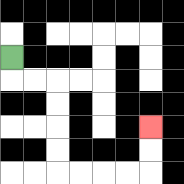{'start': '[0, 2]', 'end': '[6, 5]', 'path_directions': 'D,R,R,D,D,D,D,R,R,R,R,U,U', 'path_coordinates': '[[0, 2], [0, 3], [1, 3], [2, 3], [2, 4], [2, 5], [2, 6], [2, 7], [3, 7], [4, 7], [5, 7], [6, 7], [6, 6], [6, 5]]'}